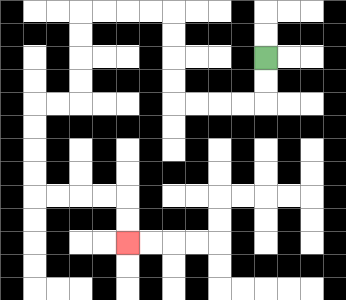{'start': '[11, 2]', 'end': '[5, 10]', 'path_directions': 'D,D,L,L,L,L,U,U,U,U,L,L,L,L,D,D,D,D,L,L,D,D,D,D,R,R,R,R,D,D', 'path_coordinates': '[[11, 2], [11, 3], [11, 4], [10, 4], [9, 4], [8, 4], [7, 4], [7, 3], [7, 2], [7, 1], [7, 0], [6, 0], [5, 0], [4, 0], [3, 0], [3, 1], [3, 2], [3, 3], [3, 4], [2, 4], [1, 4], [1, 5], [1, 6], [1, 7], [1, 8], [2, 8], [3, 8], [4, 8], [5, 8], [5, 9], [5, 10]]'}